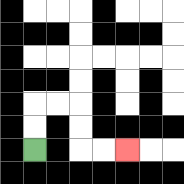{'start': '[1, 6]', 'end': '[5, 6]', 'path_directions': 'U,U,R,R,D,D,R,R', 'path_coordinates': '[[1, 6], [1, 5], [1, 4], [2, 4], [3, 4], [3, 5], [3, 6], [4, 6], [5, 6]]'}